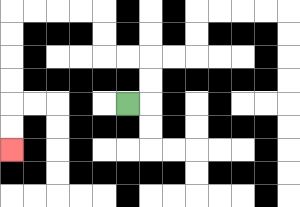{'start': '[5, 4]', 'end': '[0, 6]', 'path_directions': 'R,U,U,L,L,U,U,L,L,L,L,D,D,D,D,D,D', 'path_coordinates': '[[5, 4], [6, 4], [6, 3], [6, 2], [5, 2], [4, 2], [4, 1], [4, 0], [3, 0], [2, 0], [1, 0], [0, 0], [0, 1], [0, 2], [0, 3], [0, 4], [0, 5], [0, 6]]'}